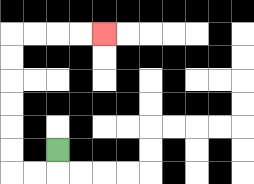{'start': '[2, 6]', 'end': '[4, 1]', 'path_directions': 'D,L,L,U,U,U,U,U,U,R,R,R,R', 'path_coordinates': '[[2, 6], [2, 7], [1, 7], [0, 7], [0, 6], [0, 5], [0, 4], [0, 3], [0, 2], [0, 1], [1, 1], [2, 1], [3, 1], [4, 1]]'}